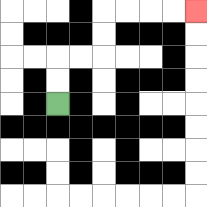{'start': '[2, 4]', 'end': '[8, 0]', 'path_directions': 'U,U,R,R,U,U,R,R,R,R', 'path_coordinates': '[[2, 4], [2, 3], [2, 2], [3, 2], [4, 2], [4, 1], [4, 0], [5, 0], [6, 0], [7, 0], [8, 0]]'}